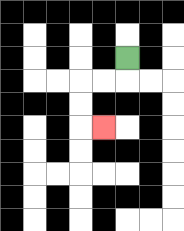{'start': '[5, 2]', 'end': '[4, 5]', 'path_directions': 'D,L,L,D,D,R', 'path_coordinates': '[[5, 2], [5, 3], [4, 3], [3, 3], [3, 4], [3, 5], [4, 5]]'}